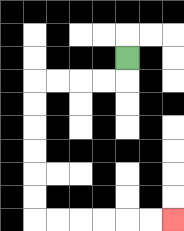{'start': '[5, 2]', 'end': '[7, 9]', 'path_directions': 'D,L,L,L,L,D,D,D,D,D,D,R,R,R,R,R,R', 'path_coordinates': '[[5, 2], [5, 3], [4, 3], [3, 3], [2, 3], [1, 3], [1, 4], [1, 5], [1, 6], [1, 7], [1, 8], [1, 9], [2, 9], [3, 9], [4, 9], [5, 9], [6, 9], [7, 9]]'}